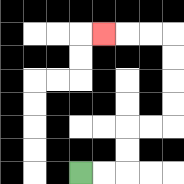{'start': '[3, 7]', 'end': '[4, 1]', 'path_directions': 'R,R,U,U,R,R,U,U,U,U,L,L,L', 'path_coordinates': '[[3, 7], [4, 7], [5, 7], [5, 6], [5, 5], [6, 5], [7, 5], [7, 4], [7, 3], [7, 2], [7, 1], [6, 1], [5, 1], [4, 1]]'}